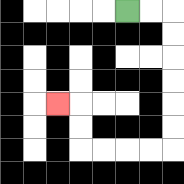{'start': '[5, 0]', 'end': '[2, 4]', 'path_directions': 'R,R,D,D,D,D,D,D,L,L,L,L,U,U,L', 'path_coordinates': '[[5, 0], [6, 0], [7, 0], [7, 1], [7, 2], [7, 3], [7, 4], [7, 5], [7, 6], [6, 6], [5, 6], [4, 6], [3, 6], [3, 5], [3, 4], [2, 4]]'}